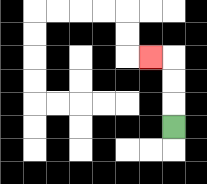{'start': '[7, 5]', 'end': '[6, 2]', 'path_directions': 'U,U,U,L', 'path_coordinates': '[[7, 5], [7, 4], [7, 3], [7, 2], [6, 2]]'}